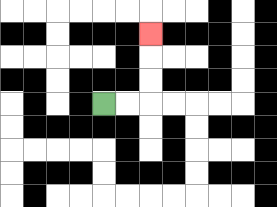{'start': '[4, 4]', 'end': '[6, 1]', 'path_directions': 'R,R,U,U,U', 'path_coordinates': '[[4, 4], [5, 4], [6, 4], [6, 3], [6, 2], [6, 1]]'}